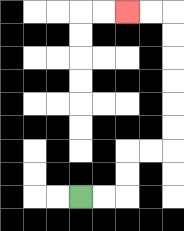{'start': '[3, 8]', 'end': '[5, 0]', 'path_directions': 'R,R,U,U,R,R,U,U,U,U,U,U,L,L', 'path_coordinates': '[[3, 8], [4, 8], [5, 8], [5, 7], [5, 6], [6, 6], [7, 6], [7, 5], [7, 4], [7, 3], [7, 2], [7, 1], [7, 0], [6, 0], [5, 0]]'}